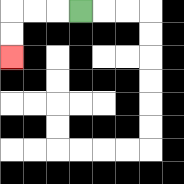{'start': '[3, 0]', 'end': '[0, 2]', 'path_directions': 'L,L,L,D,D', 'path_coordinates': '[[3, 0], [2, 0], [1, 0], [0, 0], [0, 1], [0, 2]]'}